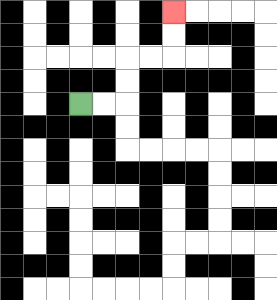{'start': '[3, 4]', 'end': '[7, 0]', 'path_directions': 'R,R,U,U,R,R,U,U', 'path_coordinates': '[[3, 4], [4, 4], [5, 4], [5, 3], [5, 2], [6, 2], [7, 2], [7, 1], [7, 0]]'}